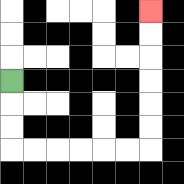{'start': '[0, 3]', 'end': '[6, 0]', 'path_directions': 'D,D,D,R,R,R,R,R,R,U,U,U,U,U,U', 'path_coordinates': '[[0, 3], [0, 4], [0, 5], [0, 6], [1, 6], [2, 6], [3, 6], [4, 6], [5, 6], [6, 6], [6, 5], [6, 4], [6, 3], [6, 2], [6, 1], [6, 0]]'}